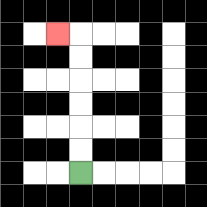{'start': '[3, 7]', 'end': '[2, 1]', 'path_directions': 'U,U,U,U,U,U,L', 'path_coordinates': '[[3, 7], [3, 6], [3, 5], [3, 4], [3, 3], [3, 2], [3, 1], [2, 1]]'}